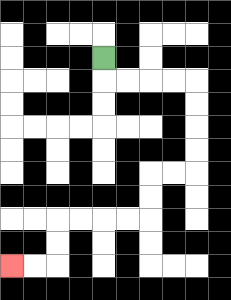{'start': '[4, 2]', 'end': '[0, 11]', 'path_directions': 'D,R,R,R,R,D,D,D,D,L,L,D,D,L,L,L,L,D,D,L,L', 'path_coordinates': '[[4, 2], [4, 3], [5, 3], [6, 3], [7, 3], [8, 3], [8, 4], [8, 5], [8, 6], [8, 7], [7, 7], [6, 7], [6, 8], [6, 9], [5, 9], [4, 9], [3, 9], [2, 9], [2, 10], [2, 11], [1, 11], [0, 11]]'}